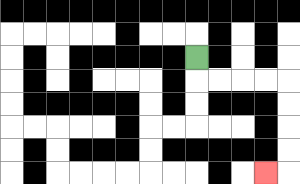{'start': '[8, 2]', 'end': '[11, 7]', 'path_directions': 'D,R,R,R,R,D,D,D,D,L', 'path_coordinates': '[[8, 2], [8, 3], [9, 3], [10, 3], [11, 3], [12, 3], [12, 4], [12, 5], [12, 6], [12, 7], [11, 7]]'}